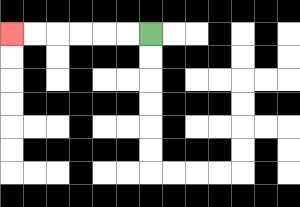{'start': '[6, 1]', 'end': '[0, 1]', 'path_directions': 'L,L,L,L,L,L', 'path_coordinates': '[[6, 1], [5, 1], [4, 1], [3, 1], [2, 1], [1, 1], [0, 1]]'}